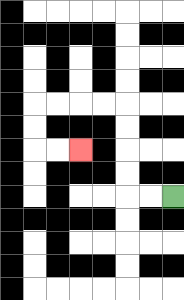{'start': '[7, 8]', 'end': '[3, 6]', 'path_directions': 'L,L,U,U,U,U,L,L,L,L,D,D,R,R', 'path_coordinates': '[[7, 8], [6, 8], [5, 8], [5, 7], [5, 6], [5, 5], [5, 4], [4, 4], [3, 4], [2, 4], [1, 4], [1, 5], [1, 6], [2, 6], [3, 6]]'}